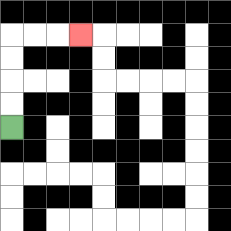{'start': '[0, 5]', 'end': '[3, 1]', 'path_directions': 'U,U,U,U,R,R,R', 'path_coordinates': '[[0, 5], [0, 4], [0, 3], [0, 2], [0, 1], [1, 1], [2, 1], [3, 1]]'}